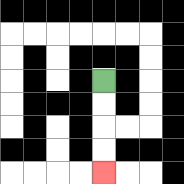{'start': '[4, 3]', 'end': '[4, 7]', 'path_directions': 'D,D,D,D', 'path_coordinates': '[[4, 3], [4, 4], [4, 5], [4, 6], [4, 7]]'}